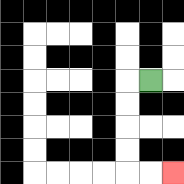{'start': '[6, 3]', 'end': '[7, 7]', 'path_directions': 'L,D,D,D,D,R,R', 'path_coordinates': '[[6, 3], [5, 3], [5, 4], [5, 5], [5, 6], [5, 7], [6, 7], [7, 7]]'}